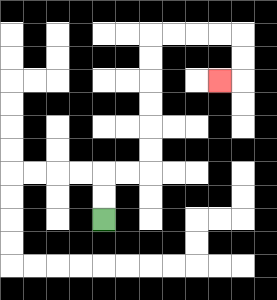{'start': '[4, 9]', 'end': '[9, 3]', 'path_directions': 'U,U,R,R,U,U,U,U,U,U,R,R,R,R,D,D,L', 'path_coordinates': '[[4, 9], [4, 8], [4, 7], [5, 7], [6, 7], [6, 6], [6, 5], [6, 4], [6, 3], [6, 2], [6, 1], [7, 1], [8, 1], [9, 1], [10, 1], [10, 2], [10, 3], [9, 3]]'}